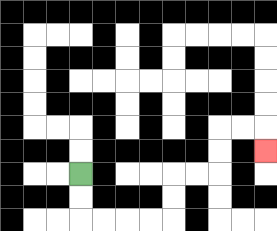{'start': '[3, 7]', 'end': '[11, 6]', 'path_directions': 'D,D,R,R,R,R,U,U,R,R,U,U,R,R,D', 'path_coordinates': '[[3, 7], [3, 8], [3, 9], [4, 9], [5, 9], [6, 9], [7, 9], [7, 8], [7, 7], [8, 7], [9, 7], [9, 6], [9, 5], [10, 5], [11, 5], [11, 6]]'}